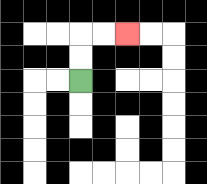{'start': '[3, 3]', 'end': '[5, 1]', 'path_directions': 'U,U,R,R', 'path_coordinates': '[[3, 3], [3, 2], [3, 1], [4, 1], [5, 1]]'}